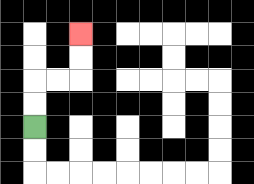{'start': '[1, 5]', 'end': '[3, 1]', 'path_directions': 'U,U,R,R,U,U', 'path_coordinates': '[[1, 5], [1, 4], [1, 3], [2, 3], [3, 3], [3, 2], [3, 1]]'}